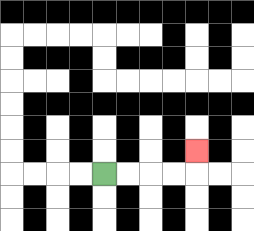{'start': '[4, 7]', 'end': '[8, 6]', 'path_directions': 'R,R,R,R,U', 'path_coordinates': '[[4, 7], [5, 7], [6, 7], [7, 7], [8, 7], [8, 6]]'}